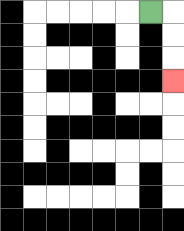{'start': '[6, 0]', 'end': '[7, 3]', 'path_directions': 'R,D,D,D', 'path_coordinates': '[[6, 0], [7, 0], [7, 1], [7, 2], [7, 3]]'}